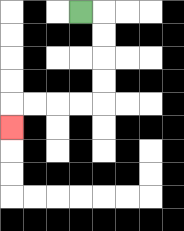{'start': '[3, 0]', 'end': '[0, 5]', 'path_directions': 'R,D,D,D,D,L,L,L,L,D', 'path_coordinates': '[[3, 0], [4, 0], [4, 1], [4, 2], [4, 3], [4, 4], [3, 4], [2, 4], [1, 4], [0, 4], [0, 5]]'}